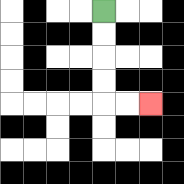{'start': '[4, 0]', 'end': '[6, 4]', 'path_directions': 'D,D,D,D,R,R', 'path_coordinates': '[[4, 0], [4, 1], [4, 2], [4, 3], [4, 4], [5, 4], [6, 4]]'}